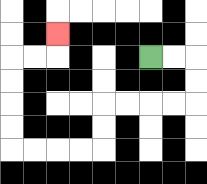{'start': '[6, 2]', 'end': '[2, 1]', 'path_directions': 'R,R,D,D,L,L,L,L,D,D,L,L,L,L,U,U,U,U,R,R,U', 'path_coordinates': '[[6, 2], [7, 2], [8, 2], [8, 3], [8, 4], [7, 4], [6, 4], [5, 4], [4, 4], [4, 5], [4, 6], [3, 6], [2, 6], [1, 6], [0, 6], [0, 5], [0, 4], [0, 3], [0, 2], [1, 2], [2, 2], [2, 1]]'}